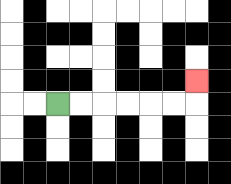{'start': '[2, 4]', 'end': '[8, 3]', 'path_directions': 'R,R,R,R,R,R,U', 'path_coordinates': '[[2, 4], [3, 4], [4, 4], [5, 4], [6, 4], [7, 4], [8, 4], [8, 3]]'}